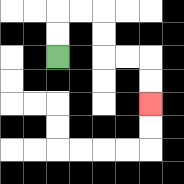{'start': '[2, 2]', 'end': '[6, 4]', 'path_directions': 'U,U,R,R,D,D,R,R,D,D', 'path_coordinates': '[[2, 2], [2, 1], [2, 0], [3, 0], [4, 0], [4, 1], [4, 2], [5, 2], [6, 2], [6, 3], [6, 4]]'}